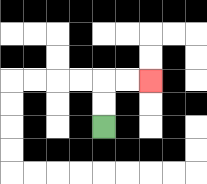{'start': '[4, 5]', 'end': '[6, 3]', 'path_directions': 'U,U,R,R', 'path_coordinates': '[[4, 5], [4, 4], [4, 3], [5, 3], [6, 3]]'}